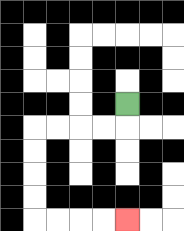{'start': '[5, 4]', 'end': '[5, 9]', 'path_directions': 'D,L,L,L,L,D,D,D,D,R,R,R,R', 'path_coordinates': '[[5, 4], [5, 5], [4, 5], [3, 5], [2, 5], [1, 5], [1, 6], [1, 7], [1, 8], [1, 9], [2, 9], [3, 9], [4, 9], [5, 9]]'}